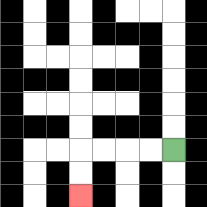{'start': '[7, 6]', 'end': '[3, 8]', 'path_directions': 'L,L,L,L,D,D', 'path_coordinates': '[[7, 6], [6, 6], [5, 6], [4, 6], [3, 6], [3, 7], [3, 8]]'}